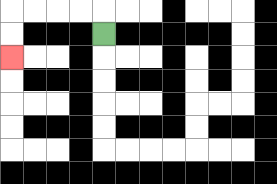{'start': '[4, 1]', 'end': '[0, 2]', 'path_directions': 'U,L,L,L,L,D,D', 'path_coordinates': '[[4, 1], [4, 0], [3, 0], [2, 0], [1, 0], [0, 0], [0, 1], [0, 2]]'}